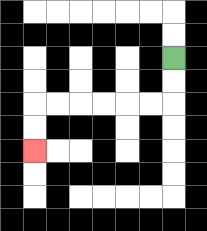{'start': '[7, 2]', 'end': '[1, 6]', 'path_directions': 'D,D,L,L,L,L,L,L,D,D', 'path_coordinates': '[[7, 2], [7, 3], [7, 4], [6, 4], [5, 4], [4, 4], [3, 4], [2, 4], [1, 4], [1, 5], [1, 6]]'}